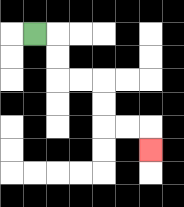{'start': '[1, 1]', 'end': '[6, 6]', 'path_directions': 'R,D,D,R,R,D,D,R,R,D', 'path_coordinates': '[[1, 1], [2, 1], [2, 2], [2, 3], [3, 3], [4, 3], [4, 4], [4, 5], [5, 5], [6, 5], [6, 6]]'}